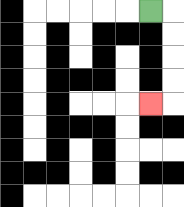{'start': '[6, 0]', 'end': '[6, 4]', 'path_directions': 'R,D,D,D,D,L', 'path_coordinates': '[[6, 0], [7, 0], [7, 1], [7, 2], [7, 3], [7, 4], [6, 4]]'}